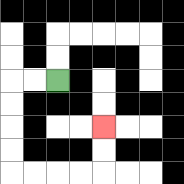{'start': '[2, 3]', 'end': '[4, 5]', 'path_directions': 'L,L,D,D,D,D,R,R,R,R,U,U', 'path_coordinates': '[[2, 3], [1, 3], [0, 3], [0, 4], [0, 5], [0, 6], [0, 7], [1, 7], [2, 7], [3, 7], [4, 7], [4, 6], [4, 5]]'}